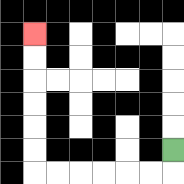{'start': '[7, 6]', 'end': '[1, 1]', 'path_directions': 'D,L,L,L,L,L,L,U,U,U,U,U,U', 'path_coordinates': '[[7, 6], [7, 7], [6, 7], [5, 7], [4, 7], [3, 7], [2, 7], [1, 7], [1, 6], [1, 5], [1, 4], [1, 3], [1, 2], [1, 1]]'}